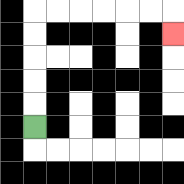{'start': '[1, 5]', 'end': '[7, 1]', 'path_directions': 'U,U,U,U,U,R,R,R,R,R,R,D', 'path_coordinates': '[[1, 5], [1, 4], [1, 3], [1, 2], [1, 1], [1, 0], [2, 0], [3, 0], [4, 0], [5, 0], [6, 0], [7, 0], [7, 1]]'}